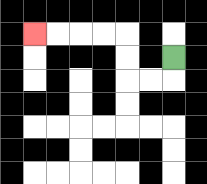{'start': '[7, 2]', 'end': '[1, 1]', 'path_directions': 'D,L,L,U,U,L,L,L,L', 'path_coordinates': '[[7, 2], [7, 3], [6, 3], [5, 3], [5, 2], [5, 1], [4, 1], [3, 1], [2, 1], [1, 1]]'}